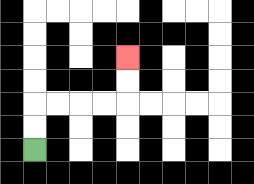{'start': '[1, 6]', 'end': '[5, 2]', 'path_directions': 'U,U,R,R,R,R,U,U', 'path_coordinates': '[[1, 6], [1, 5], [1, 4], [2, 4], [3, 4], [4, 4], [5, 4], [5, 3], [5, 2]]'}